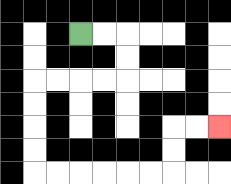{'start': '[3, 1]', 'end': '[9, 5]', 'path_directions': 'R,R,D,D,L,L,L,L,D,D,D,D,R,R,R,R,R,R,U,U,R,R', 'path_coordinates': '[[3, 1], [4, 1], [5, 1], [5, 2], [5, 3], [4, 3], [3, 3], [2, 3], [1, 3], [1, 4], [1, 5], [1, 6], [1, 7], [2, 7], [3, 7], [4, 7], [5, 7], [6, 7], [7, 7], [7, 6], [7, 5], [8, 5], [9, 5]]'}